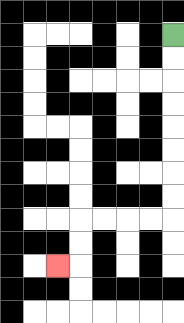{'start': '[7, 1]', 'end': '[2, 11]', 'path_directions': 'D,D,D,D,D,D,D,D,L,L,L,L,D,D,L', 'path_coordinates': '[[7, 1], [7, 2], [7, 3], [7, 4], [7, 5], [7, 6], [7, 7], [7, 8], [7, 9], [6, 9], [5, 9], [4, 9], [3, 9], [3, 10], [3, 11], [2, 11]]'}